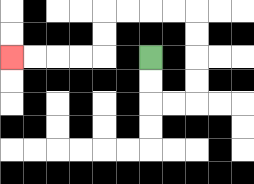{'start': '[6, 2]', 'end': '[0, 2]', 'path_directions': 'D,D,R,R,U,U,U,U,L,L,L,L,D,D,L,L,L,L', 'path_coordinates': '[[6, 2], [6, 3], [6, 4], [7, 4], [8, 4], [8, 3], [8, 2], [8, 1], [8, 0], [7, 0], [6, 0], [5, 0], [4, 0], [4, 1], [4, 2], [3, 2], [2, 2], [1, 2], [0, 2]]'}